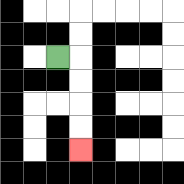{'start': '[2, 2]', 'end': '[3, 6]', 'path_directions': 'R,D,D,D,D', 'path_coordinates': '[[2, 2], [3, 2], [3, 3], [3, 4], [3, 5], [3, 6]]'}